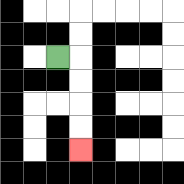{'start': '[2, 2]', 'end': '[3, 6]', 'path_directions': 'R,D,D,D,D', 'path_coordinates': '[[2, 2], [3, 2], [3, 3], [3, 4], [3, 5], [3, 6]]'}